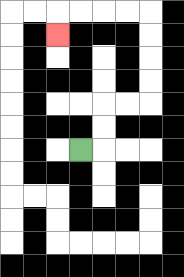{'start': '[3, 6]', 'end': '[2, 1]', 'path_directions': 'R,U,U,R,R,U,U,U,U,L,L,L,L,D', 'path_coordinates': '[[3, 6], [4, 6], [4, 5], [4, 4], [5, 4], [6, 4], [6, 3], [6, 2], [6, 1], [6, 0], [5, 0], [4, 0], [3, 0], [2, 0], [2, 1]]'}